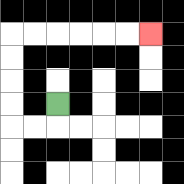{'start': '[2, 4]', 'end': '[6, 1]', 'path_directions': 'D,L,L,U,U,U,U,R,R,R,R,R,R', 'path_coordinates': '[[2, 4], [2, 5], [1, 5], [0, 5], [0, 4], [0, 3], [0, 2], [0, 1], [1, 1], [2, 1], [3, 1], [4, 1], [5, 1], [6, 1]]'}